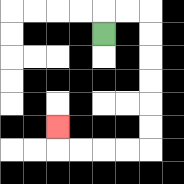{'start': '[4, 1]', 'end': '[2, 5]', 'path_directions': 'U,R,R,D,D,D,D,D,D,L,L,L,L,U', 'path_coordinates': '[[4, 1], [4, 0], [5, 0], [6, 0], [6, 1], [6, 2], [6, 3], [6, 4], [6, 5], [6, 6], [5, 6], [4, 6], [3, 6], [2, 6], [2, 5]]'}